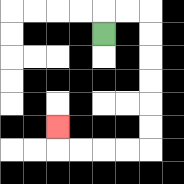{'start': '[4, 1]', 'end': '[2, 5]', 'path_directions': 'U,R,R,D,D,D,D,D,D,L,L,L,L,U', 'path_coordinates': '[[4, 1], [4, 0], [5, 0], [6, 0], [6, 1], [6, 2], [6, 3], [6, 4], [6, 5], [6, 6], [5, 6], [4, 6], [3, 6], [2, 6], [2, 5]]'}